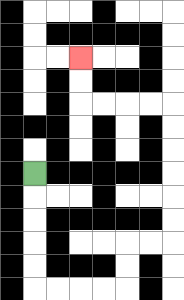{'start': '[1, 7]', 'end': '[3, 2]', 'path_directions': 'D,D,D,D,D,R,R,R,R,U,U,R,R,U,U,U,U,U,U,L,L,L,L,U,U', 'path_coordinates': '[[1, 7], [1, 8], [1, 9], [1, 10], [1, 11], [1, 12], [2, 12], [3, 12], [4, 12], [5, 12], [5, 11], [5, 10], [6, 10], [7, 10], [7, 9], [7, 8], [7, 7], [7, 6], [7, 5], [7, 4], [6, 4], [5, 4], [4, 4], [3, 4], [3, 3], [3, 2]]'}